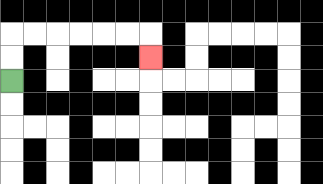{'start': '[0, 3]', 'end': '[6, 2]', 'path_directions': 'U,U,R,R,R,R,R,R,D', 'path_coordinates': '[[0, 3], [0, 2], [0, 1], [1, 1], [2, 1], [3, 1], [4, 1], [5, 1], [6, 1], [6, 2]]'}